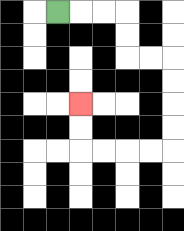{'start': '[2, 0]', 'end': '[3, 4]', 'path_directions': 'R,R,R,D,D,R,R,D,D,D,D,L,L,L,L,U,U', 'path_coordinates': '[[2, 0], [3, 0], [4, 0], [5, 0], [5, 1], [5, 2], [6, 2], [7, 2], [7, 3], [7, 4], [7, 5], [7, 6], [6, 6], [5, 6], [4, 6], [3, 6], [3, 5], [3, 4]]'}